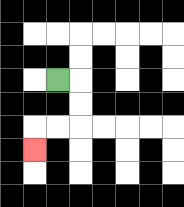{'start': '[2, 3]', 'end': '[1, 6]', 'path_directions': 'R,D,D,L,L,D', 'path_coordinates': '[[2, 3], [3, 3], [3, 4], [3, 5], [2, 5], [1, 5], [1, 6]]'}